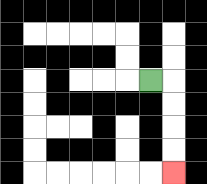{'start': '[6, 3]', 'end': '[7, 7]', 'path_directions': 'R,D,D,D,D', 'path_coordinates': '[[6, 3], [7, 3], [7, 4], [7, 5], [7, 6], [7, 7]]'}